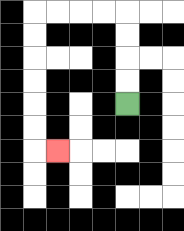{'start': '[5, 4]', 'end': '[2, 6]', 'path_directions': 'U,U,U,U,L,L,L,L,D,D,D,D,D,D,R', 'path_coordinates': '[[5, 4], [5, 3], [5, 2], [5, 1], [5, 0], [4, 0], [3, 0], [2, 0], [1, 0], [1, 1], [1, 2], [1, 3], [1, 4], [1, 5], [1, 6], [2, 6]]'}